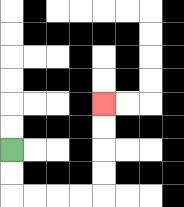{'start': '[0, 6]', 'end': '[4, 4]', 'path_directions': 'D,D,R,R,R,R,U,U,U,U', 'path_coordinates': '[[0, 6], [0, 7], [0, 8], [1, 8], [2, 8], [3, 8], [4, 8], [4, 7], [4, 6], [4, 5], [4, 4]]'}